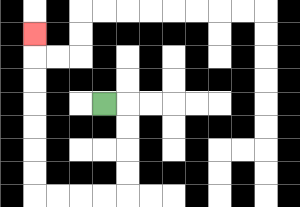{'start': '[4, 4]', 'end': '[1, 1]', 'path_directions': 'R,D,D,D,D,L,L,L,L,U,U,U,U,U,U,U', 'path_coordinates': '[[4, 4], [5, 4], [5, 5], [5, 6], [5, 7], [5, 8], [4, 8], [3, 8], [2, 8], [1, 8], [1, 7], [1, 6], [1, 5], [1, 4], [1, 3], [1, 2], [1, 1]]'}